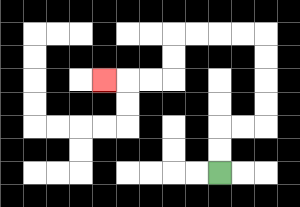{'start': '[9, 7]', 'end': '[4, 3]', 'path_directions': 'U,U,R,R,U,U,U,U,L,L,L,L,D,D,L,L,L', 'path_coordinates': '[[9, 7], [9, 6], [9, 5], [10, 5], [11, 5], [11, 4], [11, 3], [11, 2], [11, 1], [10, 1], [9, 1], [8, 1], [7, 1], [7, 2], [7, 3], [6, 3], [5, 3], [4, 3]]'}